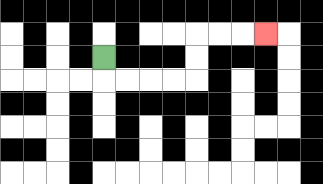{'start': '[4, 2]', 'end': '[11, 1]', 'path_directions': 'D,R,R,R,R,U,U,R,R,R', 'path_coordinates': '[[4, 2], [4, 3], [5, 3], [6, 3], [7, 3], [8, 3], [8, 2], [8, 1], [9, 1], [10, 1], [11, 1]]'}